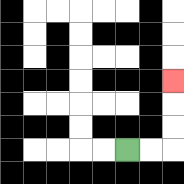{'start': '[5, 6]', 'end': '[7, 3]', 'path_directions': 'R,R,U,U,U', 'path_coordinates': '[[5, 6], [6, 6], [7, 6], [7, 5], [7, 4], [7, 3]]'}